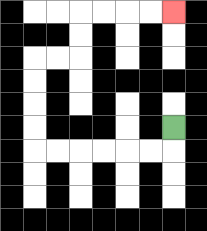{'start': '[7, 5]', 'end': '[7, 0]', 'path_directions': 'D,L,L,L,L,L,L,U,U,U,U,R,R,U,U,R,R,R,R', 'path_coordinates': '[[7, 5], [7, 6], [6, 6], [5, 6], [4, 6], [3, 6], [2, 6], [1, 6], [1, 5], [1, 4], [1, 3], [1, 2], [2, 2], [3, 2], [3, 1], [3, 0], [4, 0], [5, 0], [6, 0], [7, 0]]'}